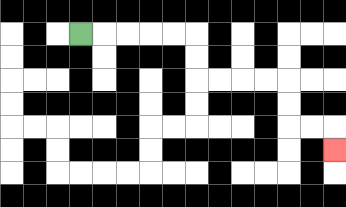{'start': '[3, 1]', 'end': '[14, 6]', 'path_directions': 'R,R,R,R,R,D,D,R,R,R,R,D,D,R,R,D', 'path_coordinates': '[[3, 1], [4, 1], [5, 1], [6, 1], [7, 1], [8, 1], [8, 2], [8, 3], [9, 3], [10, 3], [11, 3], [12, 3], [12, 4], [12, 5], [13, 5], [14, 5], [14, 6]]'}